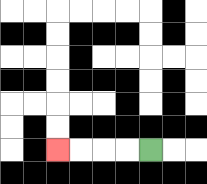{'start': '[6, 6]', 'end': '[2, 6]', 'path_directions': 'L,L,L,L', 'path_coordinates': '[[6, 6], [5, 6], [4, 6], [3, 6], [2, 6]]'}